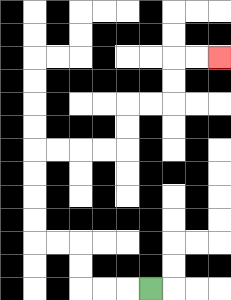{'start': '[6, 12]', 'end': '[9, 2]', 'path_directions': 'L,L,L,U,U,L,L,U,U,U,U,R,R,R,R,U,U,R,R,U,U,R,R', 'path_coordinates': '[[6, 12], [5, 12], [4, 12], [3, 12], [3, 11], [3, 10], [2, 10], [1, 10], [1, 9], [1, 8], [1, 7], [1, 6], [2, 6], [3, 6], [4, 6], [5, 6], [5, 5], [5, 4], [6, 4], [7, 4], [7, 3], [7, 2], [8, 2], [9, 2]]'}